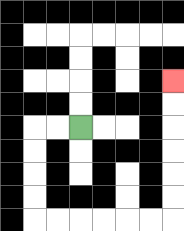{'start': '[3, 5]', 'end': '[7, 3]', 'path_directions': 'L,L,D,D,D,D,R,R,R,R,R,R,U,U,U,U,U,U', 'path_coordinates': '[[3, 5], [2, 5], [1, 5], [1, 6], [1, 7], [1, 8], [1, 9], [2, 9], [3, 9], [4, 9], [5, 9], [6, 9], [7, 9], [7, 8], [7, 7], [7, 6], [7, 5], [7, 4], [7, 3]]'}